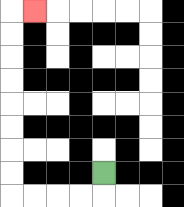{'start': '[4, 7]', 'end': '[1, 0]', 'path_directions': 'D,L,L,L,L,U,U,U,U,U,U,U,U,R', 'path_coordinates': '[[4, 7], [4, 8], [3, 8], [2, 8], [1, 8], [0, 8], [0, 7], [0, 6], [0, 5], [0, 4], [0, 3], [0, 2], [0, 1], [0, 0], [1, 0]]'}